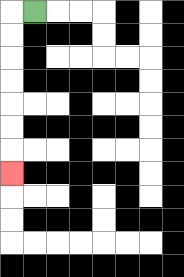{'start': '[1, 0]', 'end': '[0, 7]', 'path_directions': 'L,D,D,D,D,D,D,D', 'path_coordinates': '[[1, 0], [0, 0], [0, 1], [0, 2], [0, 3], [0, 4], [0, 5], [0, 6], [0, 7]]'}